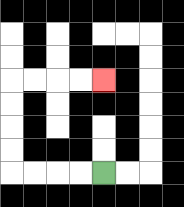{'start': '[4, 7]', 'end': '[4, 3]', 'path_directions': 'L,L,L,L,U,U,U,U,R,R,R,R', 'path_coordinates': '[[4, 7], [3, 7], [2, 7], [1, 7], [0, 7], [0, 6], [0, 5], [0, 4], [0, 3], [1, 3], [2, 3], [3, 3], [4, 3]]'}